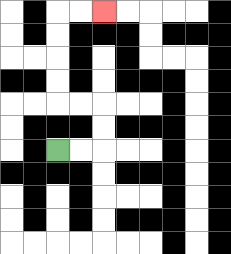{'start': '[2, 6]', 'end': '[4, 0]', 'path_directions': 'R,R,U,U,L,L,U,U,U,U,R,R', 'path_coordinates': '[[2, 6], [3, 6], [4, 6], [4, 5], [4, 4], [3, 4], [2, 4], [2, 3], [2, 2], [2, 1], [2, 0], [3, 0], [4, 0]]'}